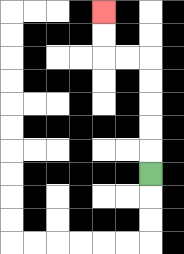{'start': '[6, 7]', 'end': '[4, 0]', 'path_directions': 'U,U,U,U,U,L,L,U,U', 'path_coordinates': '[[6, 7], [6, 6], [6, 5], [6, 4], [6, 3], [6, 2], [5, 2], [4, 2], [4, 1], [4, 0]]'}